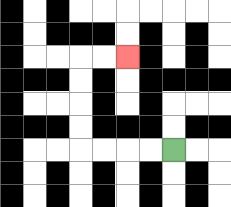{'start': '[7, 6]', 'end': '[5, 2]', 'path_directions': 'L,L,L,L,U,U,U,U,R,R', 'path_coordinates': '[[7, 6], [6, 6], [5, 6], [4, 6], [3, 6], [3, 5], [3, 4], [3, 3], [3, 2], [4, 2], [5, 2]]'}